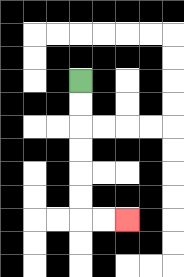{'start': '[3, 3]', 'end': '[5, 9]', 'path_directions': 'D,D,D,D,D,D,R,R', 'path_coordinates': '[[3, 3], [3, 4], [3, 5], [3, 6], [3, 7], [3, 8], [3, 9], [4, 9], [5, 9]]'}